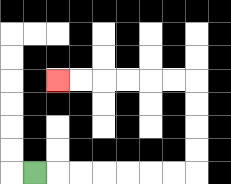{'start': '[1, 7]', 'end': '[2, 3]', 'path_directions': 'R,R,R,R,R,R,R,U,U,U,U,L,L,L,L,L,L', 'path_coordinates': '[[1, 7], [2, 7], [3, 7], [4, 7], [5, 7], [6, 7], [7, 7], [8, 7], [8, 6], [8, 5], [8, 4], [8, 3], [7, 3], [6, 3], [5, 3], [4, 3], [3, 3], [2, 3]]'}